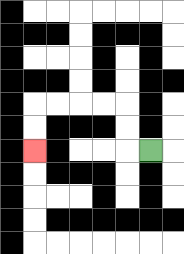{'start': '[6, 6]', 'end': '[1, 6]', 'path_directions': 'L,U,U,L,L,L,L,D,D', 'path_coordinates': '[[6, 6], [5, 6], [5, 5], [5, 4], [4, 4], [3, 4], [2, 4], [1, 4], [1, 5], [1, 6]]'}